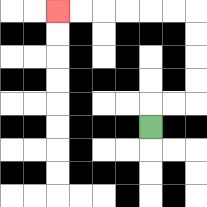{'start': '[6, 5]', 'end': '[2, 0]', 'path_directions': 'U,R,R,U,U,U,U,L,L,L,L,L,L', 'path_coordinates': '[[6, 5], [6, 4], [7, 4], [8, 4], [8, 3], [8, 2], [8, 1], [8, 0], [7, 0], [6, 0], [5, 0], [4, 0], [3, 0], [2, 0]]'}